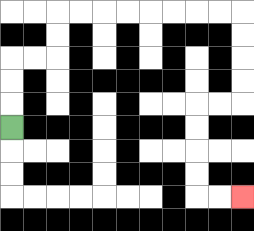{'start': '[0, 5]', 'end': '[10, 8]', 'path_directions': 'U,U,U,R,R,U,U,R,R,R,R,R,R,R,R,D,D,D,D,L,L,D,D,D,D,R,R', 'path_coordinates': '[[0, 5], [0, 4], [0, 3], [0, 2], [1, 2], [2, 2], [2, 1], [2, 0], [3, 0], [4, 0], [5, 0], [6, 0], [7, 0], [8, 0], [9, 0], [10, 0], [10, 1], [10, 2], [10, 3], [10, 4], [9, 4], [8, 4], [8, 5], [8, 6], [8, 7], [8, 8], [9, 8], [10, 8]]'}